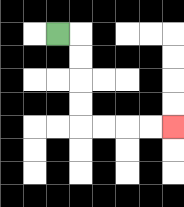{'start': '[2, 1]', 'end': '[7, 5]', 'path_directions': 'R,D,D,D,D,R,R,R,R', 'path_coordinates': '[[2, 1], [3, 1], [3, 2], [3, 3], [3, 4], [3, 5], [4, 5], [5, 5], [6, 5], [7, 5]]'}